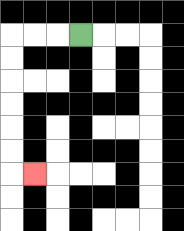{'start': '[3, 1]', 'end': '[1, 7]', 'path_directions': 'L,L,L,D,D,D,D,D,D,R', 'path_coordinates': '[[3, 1], [2, 1], [1, 1], [0, 1], [0, 2], [0, 3], [0, 4], [0, 5], [0, 6], [0, 7], [1, 7]]'}